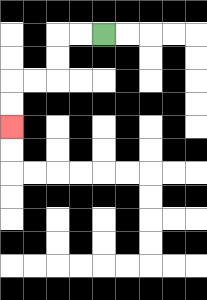{'start': '[4, 1]', 'end': '[0, 5]', 'path_directions': 'L,L,D,D,L,L,D,D', 'path_coordinates': '[[4, 1], [3, 1], [2, 1], [2, 2], [2, 3], [1, 3], [0, 3], [0, 4], [0, 5]]'}